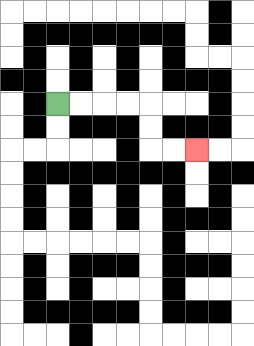{'start': '[2, 4]', 'end': '[8, 6]', 'path_directions': 'R,R,R,R,D,D,R,R', 'path_coordinates': '[[2, 4], [3, 4], [4, 4], [5, 4], [6, 4], [6, 5], [6, 6], [7, 6], [8, 6]]'}